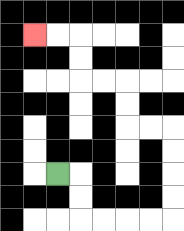{'start': '[2, 7]', 'end': '[1, 1]', 'path_directions': 'R,D,D,R,R,R,R,U,U,U,U,L,L,U,U,L,L,U,U,L,L', 'path_coordinates': '[[2, 7], [3, 7], [3, 8], [3, 9], [4, 9], [5, 9], [6, 9], [7, 9], [7, 8], [7, 7], [7, 6], [7, 5], [6, 5], [5, 5], [5, 4], [5, 3], [4, 3], [3, 3], [3, 2], [3, 1], [2, 1], [1, 1]]'}